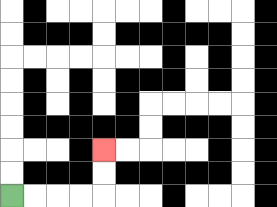{'start': '[0, 8]', 'end': '[4, 6]', 'path_directions': 'R,R,R,R,U,U', 'path_coordinates': '[[0, 8], [1, 8], [2, 8], [3, 8], [4, 8], [4, 7], [4, 6]]'}